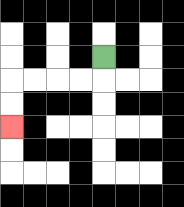{'start': '[4, 2]', 'end': '[0, 5]', 'path_directions': 'D,L,L,L,L,D,D', 'path_coordinates': '[[4, 2], [4, 3], [3, 3], [2, 3], [1, 3], [0, 3], [0, 4], [0, 5]]'}